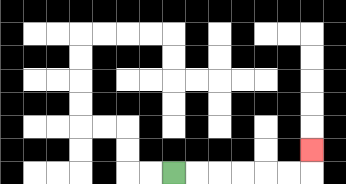{'start': '[7, 7]', 'end': '[13, 6]', 'path_directions': 'R,R,R,R,R,R,U', 'path_coordinates': '[[7, 7], [8, 7], [9, 7], [10, 7], [11, 7], [12, 7], [13, 7], [13, 6]]'}